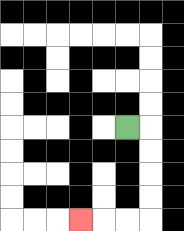{'start': '[5, 5]', 'end': '[3, 9]', 'path_directions': 'R,D,D,D,D,L,L,L', 'path_coordinates': '[[5, 5], [6, 5], [6, 6], [6, 7], [6, 8], [6, 9], [5, 9], [4, 9], [3, 9]]'}